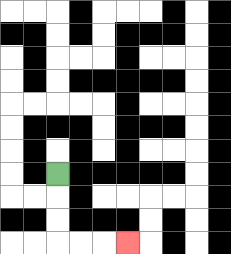{'start': '[2, 7]', 'end': '[5, 10]', 'path_directions': 'D,D,D,R,R,R', 'path_coordinates': '[[2, 7], [2, 8], [2, 9], [2, 10], [3, 10], [4, 10], [5, 10]]'}